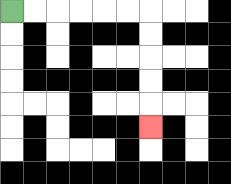{'start': '[0, 0]', 'end': '[6, 5]', 'path_directions': 'R,R,R,R,R,R,D,D,D,D,D', 'path_coordinates': '[[0, 0], [1, 0], [2, 0], [3, 0], [4, 0], [5, 0], [6, 0], [6, 1], [6, 2], [6, 3], [6, 4], [6, 5]]'}